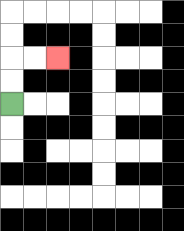{'start': '[0, 4]', 'end': '[2, 2]', 'path_directions': 'U,U,R,R', 'path_coordinates': '[[0, 4], [0, 3], [0, 2], [1, 2], [2, 2]]'}